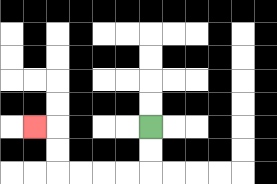{'start': '[6, 5]', 'end': '[1, 5]', 'path_directions': 'D,D,L,L,L,L,U,U,L', 'path_coordinates': '[[6, 5], [6, 6], [6, 7], [5, 7], [4, 7], [3, 7], [2, 7], [2, 6], [2, 5], [1, 5]]'}